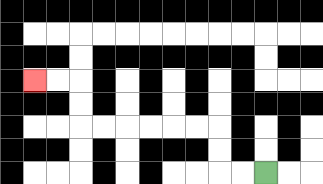{'start': '[11, 7]', 'end': '[1, 3]', 'path_directions': 'L,L,U,U,L,L,L,L,L,L,U,U,L,L', 'path_coordinates': '[[11, 7], [10, 7], [9, 7], [9, 6], [9, 5], [8, 5], [7, 5], [6, 5], [5, 5], [4, 5], [3, 5], [3, 4], [3, 3], [2, 3], [1, 3]]'}